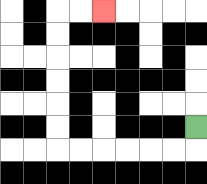{'start': '[8, 5]', 'end': '[4, 0]', 'path_directions': 'D,L,L,L,L,L,L,U,U,U,U,U,U,R,R', 'path_coordinates': '[[8, 5], [8, 6], [7, 6], [6, 6], [5, 6], [4, 6], [3, 6], [2, 6], [2, 5], [2, 4], [2, 3], [2, 2], [2, 1], [2, 0], [3, 0], [4, 0]]'}